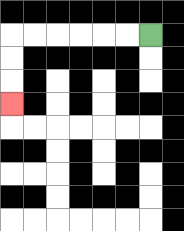{'start': '[6, 1]', 'end': '[0, 4]', 'path_directions': 'L,L,L,L,L,L,D,D,D', 'path_coordinates': '[[6, 1], [5, 1], [4, 1], [3, 1], [2, 1], [1, 1], [0, 1], [0, 2], [0, 3], [0, 4]]'}